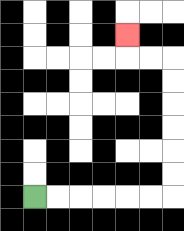{'start': '[1, 8]', 'end': '[5, 1]', 'path_directions': 'R,R,R,R,R,R,U,U,U,U,U,U,L,L,U', 'path_coordinates': '[[1, 8], [2, 8], [3, 8], [4, 8], [5, 8], [6, 8], [7, 8], [7, 7], [7, 6], [7, 5], [7, 4], [7, 3], [7, 2], [6, 2], [5, 2], [5, 1]]'}